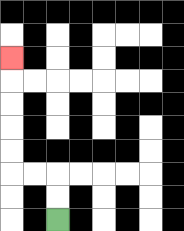{'start': '[2, 9]', 'end': '[0, 2]', 'path_directions': 'U,U,L,L,U,U,U,U,U', 'path_coordinates': '[[2, 9], [2, 8], [2, 7], [1, 7], [0, 7], [0, 6], [0, 5], [0, 4], [0, 3], [0, 2]]'}